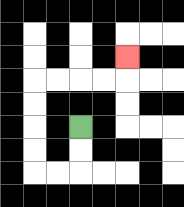{'start': '[3, 5]', 'end': '[5, 2]', 'path_directions': 'D,D,L,L,U,U,U,U,R,R,R,R,U', 'path_coordinates': '[[3, 5], [3, 6], [3, 7], [2, 7], [1, 7], [1, 6], [1, 5], [1, 4], [1, 3], [2, 3], [3, 3], [4, 3], [5, 3], [5, 2]]'}